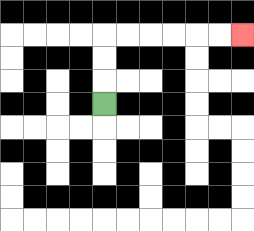{'start': '[4, 4]', 'end': '[10, 1]', 'path_directions': 'U,U,U,R,R,R,R,R,R', 'path_coordinates': '[[4, 4], [4, 3], [4, 2], [4, 1], [5, 1], [6, 1], [7, 1], [8, 1], [9, 1], [10, 1]]'}